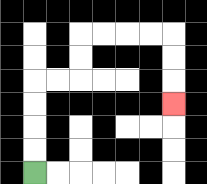{'start': '[1, 7]', 'end': '[7, 4]', 'path_directions': 'U,U,U,U,R,R,U,U,R,R,R,R,D,D,D', 'path_coordinates': '[[1, 7], [1, 6], [1, 5], [1, 4], [1, 3], [2, 3], [3, 3], [3, 2], [3, 1], [4, 1], [5, 1], [6, 1], [7, 1], [7, 2], [7, 3], [7, 4]]'}